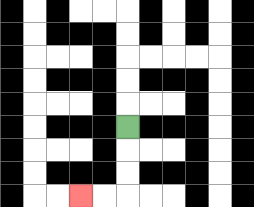{'start': '[5, 5]', 'end': '[3, 8]', 'path_directions': 'D,D,D,L,L', 'path_coordinates': '[[5, 5], [5, 6], [5, 7], [5, 8], [4, 8], [3, 8]]'}